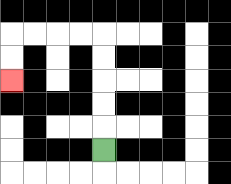{'start': '[4, 6]', 'end': '[0, 3]', 'path_directions': 'U,U,U,U,U,L,L,L,L,D,D', 'path_coordinates': '[[4, 6], [4, 5], [4, 4], [4, 3], [4, 2], [4, 1], [3, 1], [2, 1], [1, 1], [0, 1], [0, 2], [0, 3]]'}